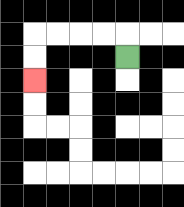{'start': '[5, 2]', 'end': '[1, 3]', 'path_directions': 'U,L,L,L,L,D,D', 'path_coordinates': '[[5, 2], [5, 1], [4, 1], [3, 1], [2, 1], [1, 1], [1, 2], [1, 3]]'}